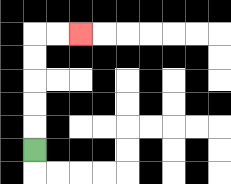{'start': '[1, 6]', 'end': '[3, 1]', 'path_directions': 'U,U,U,U,U,R,R', 'path_coordinates': '[[1, 6], [1, 5], [1, 4], [1, 3], [1, 2], [1, 1], [2, 1], [3, 1]]'}